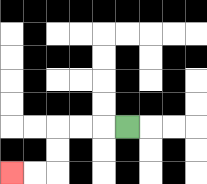{'start': '[5, 5]', 'end': '[0, 7]', 'path_directions': 'L,L,L,D,D,L,L', 'path_coordinates': '[[5, 5], [4, 5], [3, 5], [2, 5], [2, 6], [2, 7], [1, 7], [0, 7]]'}